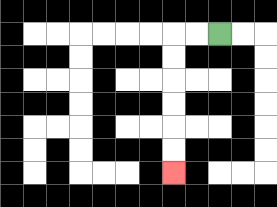{'start': '[9, 1]', 'end': '[7, 7]', 'path_directions': 'L,L,D,D,D,D,D,D', 'path_coordinates': '[[9, 1], [8, 1], [7, 1], [7, 2], [7, 3], [7, 4], [7, 5], [7, 6], [7, 7]]'}